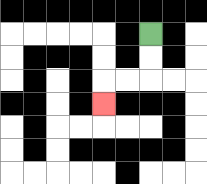{'start': '[6, 1]', 'end': '[4, 4]', 'path_directions': 'D,D,L,L,D', 'path_coordinates': '[[6, 1], [6, 2], [6, 3], [5, 3], [4, 3], [4, 4]]'}